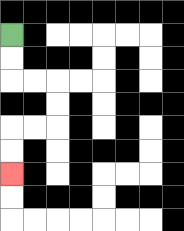{'start': '[0, 1]', 'end': '[0, 7]', 'path_directions': 'D,D,R,R,D,D,L,L,D,D', 'path_coordinates': '[[0, 1], [0, 2], [0, 3], [1, 3], [2, 3], [2, 4], [2, 5], [1, 5], [0, 5], [0, 6], [0, 7]]'}